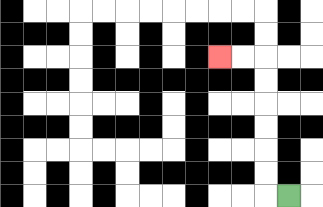{'start': '[12, 8]', 'end': '[9, 2]', 'path_directions': 'L,U,U,U,U,U,U,L,L', 'path_coordinates': '[[12, 8], [11, 8], [11, 7], [11, 6], [11, 5], [11, 4], [11, 3], [11, 2], [10, 2], [9, 2]]'}